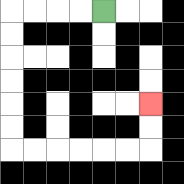{'start': '[4, 0]', 'end': '[6, 4]', 'path_directions': 'L,L,L,L,D,D,D,D,D,D,R,R,R,R,R,R,U,U', 'path_coordinates': '[[4, 0], [3, 0], [2, 0], [1, 0], [0, 0], [0, 1], [0, 2], [0, 3], [0, 4], [0, 5], [0, 6], [1, 6], [2, 6], [3, 6], [4, 6], [5, 6], [6, 6], [6, 5], [6, 4]]'}